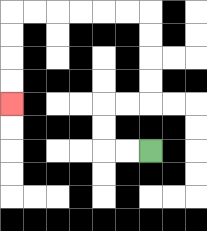{'start': '[6, 6]', 'end': '[0, 4]', 'path_directions': 'L,L,U,U,R,R,U,U,U,U,L,L,L,L,L,L,D,D,D,D', 'path_coordinates': '[[6, 6], [5, 6], [4, 6], [4, 5], [4, 4], [5, 4], [6, 4], [6, 3], [6, 2], [6, 1], [6, 0], [5, 0], [4, 0], [3, 0], [2, 0], [1, 0], [0, 0], [0, 1], [0, 2], [0, 3], [0, 4]]'}